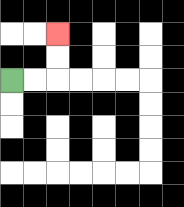{'start': '[0, 3]', 'end': '[2, 1]', 'path_directions': 'R,R,U,U', 'path_coordinates': '[[0, 3], [1, 3], [2, 3], [2, 2], [2, 1]]'}